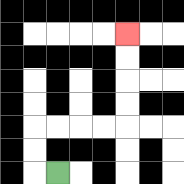{'start': '[2, 7]', 'end': '[5, 1]', 'path_directions': 'L,U,U,R,R,R,R,U,U,U,U', 'path_coordinates': '[[2, 7], [1, 7], [1, 6], [1, 5], [2, 5], [3, 5], [4, 5], [5, 5], [5, 4], [5, 3], [5, 2], [5, 1]]'}